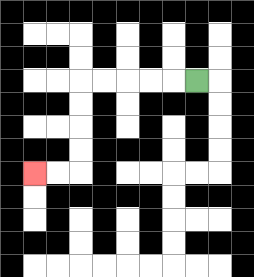{'start': '[8, 3]', 'end': '[1, 7]', 'path_directions': 'L,L,L,L,L,D,D,D,D,L,L', 'path_coordinates': '[[8, 3], [7, 3], [6, 3], [5, 3], [4, 3], [3, 3], [3, 4], [3, 5], [3, 6], [3, 7], [2, 7], [1, 7]]'}